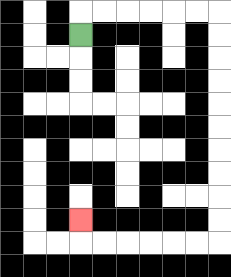{'start': '[3, 1]', 'end': '[3, 9]', 'path_directions': 'U,R,R,R,R,R,R,D,D,D,D,D,D,D,D,D,D,L,L,L,L,L,L,U', 'path_coordinates': '[[3, 1], [3, 0], [4, 0], [5, 0], [6, 0], [7, 0], [8, 0], [9, 0], [9, 1], [9, 2], [9, 3], [9, 4], [9, 5], [9, 6], [9, 7], [9, 8], [9, 9], [9, 10], [8, 10], [7, 10], [6, 10], [5, 10], [4, 10], [3, 10], [3, 9]]'}